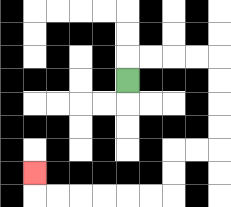{'start': '[5, 3]', 'end': '[1, 7]', 'path_directions': 'U,R,R,R,R,D,D,D,D,L,L,D,D,L,L,L,L,L,L,U', 'path_coordinates': '[[5, 3], [5, 2], [6, 2], [7, 2], [8, 2], [9, 2], [9, 3], [9, 4], [9, 5], [9, 6], [8, 6], [7, 6], [7, 7], [7, 8], [6, 8], [5, 8], [4, 8], [3, 8], [2, 8], [1, 8], [1, 7]]'}